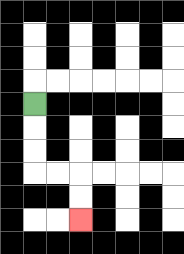{'start': '[1, 4]', 'end': '[3, 9]', 'path_directions': 'D,D,D,R,R,D,D', 'path_coordinates': '[[1, 4], [1, 5], [1, 6], [1, 7], [2, 7], [3, 7], [3, 8], [3, 9]]'}